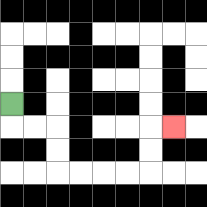{'start': '[0, 4]', 'end': '[7, 5]', 'path_directions': 'D,R,R,D,D,R,R,R,R,U,U,R', 'path_coordinates': '[[0, 4], [0, 5], [1, 5], [2, 5], [2, 6], [2, 7], [3, 7], [4, 7], [5, 7], [6, 7], [6, 6], [6, 5], [7, 5]]'}